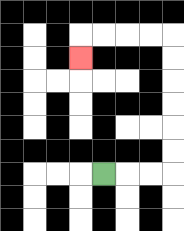{'start': '[4, 7]', 'end': '[3, 2]', 'path_directions': 'R,R,R,U,U,U,U,U,U,L,L,L,L,D', 'path_coordinates': '[[4, 7], [5, 7], [6, 7], [7, 7], [7, 6], [7, 5], [7, 4], [7, 3], [7, 2], [7, 1], [6, 1], [5, 1], [4, 1], [3, 1], [3, 2]]'}